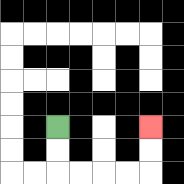{'start': '[2, 5]', 'end': '[6, 5]', 'path_directions': 'D,D,R,R,R,R,U,U', 'path_coordinates': '[[2, 5], [2, 6], [2, 7], [3, 7], [4, 7], [5, 7], [6, 7], [6, 6], [6, 5]]'}